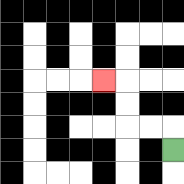{'start': '[7, 6]', 'end': '[4, 3]', 'path_directions': 'U,L,L,U,U,L', 'path_coordinates': '[[7, 6], [7, 5], [6, 5], [5, 5], [5, 4], [5, 3], [4, 3]]'}